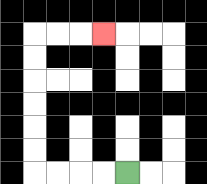{'start': '[5, 7]', 'end': '[4, 1]', 'path_directions': 'L,L,L,L,U,U,U,U,U,U,R,R,R', 'path_coordinates': '[[5, 7], [4, 7], [3, 7], [2, 7], [1, 7], [1, 6], [1, 5], [1, 4], [1, 3], [1, 2], [1, 1], [2, 1], [3, 1], [4, 1]]'}